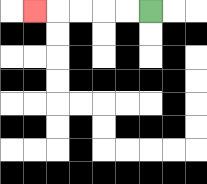{'start': '[6, 0]', 'end': '[1, 0]', 'path_directions': 'L,L,L,L,L', 'path_coordinates': '[[6, 0], [5, 0], [4, 0], [3, 0], [2, 0], [1, 0]]'}